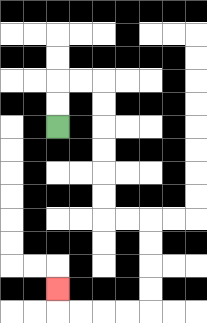{'start': '[2, 5]', 'end': '[2, 12]', 'path_directions': 'U,U,R,R,D,D,D,D,D,D,R,R,D,D,D,D,L,L,L,L,U', 'path_coordinates': '[[2, 5], [2, 4], [2, 3], [3, 3], [4, 3], [4, 4], [4, 5], [4, 6], [4, 7], [4, 8], [4, 9], [5, 9], [6, 9], [6, 10], [6, 11], [6, 12], [6, 13], [5, 13], [4, 13], [3, 13], [2, 13], [2, 12]]'}